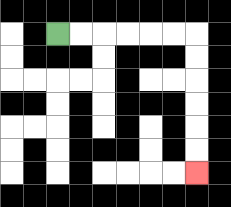{'start': '[2, 1]', 'end': '[8, 7]', 'path_directions': 'R,R,R,R,R,R,D,D,D,D,D,D', 'path_coordinates': '[[2, 1], [3, 1], [4, 1], [5, 1], [6, 1], [7, 1], [8, 1], [8, 2], [8, 3], [8, 4], [8, 5], [8, 6], [8, 7]]'}